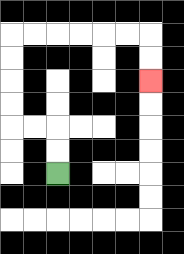{'start': '[2, 7]', 'end': '[6, 3]', 'path_directions': 'U,U,L,L,U,U,U,U,R,R,R,R,R,R,D,D', 'path_coordinates': '[[2, 7], [2, 6], [2, 5], [1, 5], [0, 5], [0, 4], [0, 3], [0, 2], [0, 1], [1, 1], [2, 1], [3, 1], [4, 1], [5, 1], [6, 1], [6, 2], [6, 3]]'}